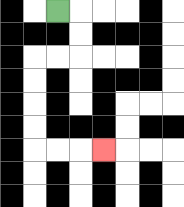{'start': '[2, 0]', 'end': '[4, 6]', 'path_directions': 'R,D,D,L,L,D,D,D,D,R,R,R', 'path_coordinates': '[[2, 0], [3, 0], [3, 1], [3, 2], [2, 2], [1, 2], [1, 3], [1, 4], [1, 5], [1, 6], [2, 6], [3, 6], [4, 6]]'}